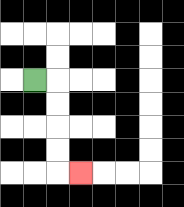{'start': '[1, 3]', 'end': '[3, 7]', 'path_directions': 'R,D,D,D,D,R', 'path_coordinates': '[[1, 3], [2, 3], [2, 4], [2, 5], [2, 6], [2, 7], [3, 7]]'}